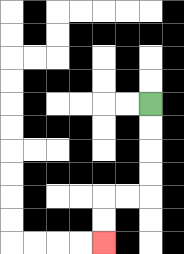{'start': '[6, 4]', 'end': '[4, 10]', 'path_directions': 'D,D,D,D,L,L,D,D', 'path_coordinates': '[[6, 4], [6, 5], [6, 6], [6, 7], [6, 8], [5, 8], [4, 8], [4, 9], [4, 10]]'}